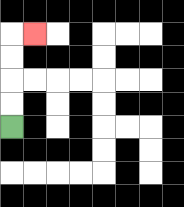{'start': '[0, 5]', 'end': '[1, 1]', 'path_directions': 'U,U,U,U,R', 'path_coordinates': '[[0, 5], [0, 4], [0, 3], [0, 2], [0, 1], [1, 1]]'}